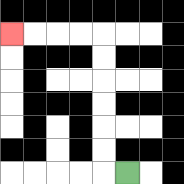{'start': '[5, 7]', 'end': '[0, 1]', 'path_directions': 'L,U,U,U,U,U,U,L,L,L,L', 'path_coordinates': '[[5, 7], [4, 7], [4, 6], [4, 5], [4, 4], [4, 3], [4, 2], [4, 1], [3, 1], [2, 1], [1, 1], [0, 1]]'}